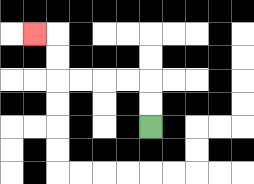{'start': '[6, 5]', 'end': '[1, 1]', 'path_directions': 'U,U,L,L,L,L,U,U,L', 'path_coordinates': '[[6, 5], [6, 4], [6, 3], [5, 3], [4, 3], [3, 3], [2, 3], [2, 2], [2, 1], [1, 1]]'}